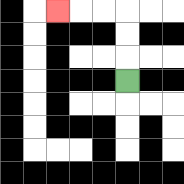{'start': '[5, 3]', 'end': '[2, 0]', 'path_directions': 'U,U,U,L,L,L', 'path_coordinates': '[[5, 3], [5, 2], [5, 1], [5, 0], [4, 0], [3, 0], [2, 0]]'}